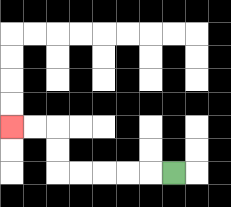{'start': '[7, 7]', 'end': '[0, 5]', 'path_directions': 'L,L,L,L,L,U,U,L,L', 'path_coordinates': '[[7, 7], [6, 7], [5, 7], [4, 7], [3, 7], [2, 7], [2, 6], [2, 5], [1, 5], [0, 5]]'}